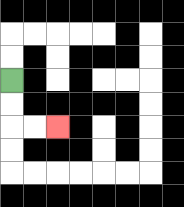{'start': '[0, 3]', 'end': '[2, 5]', 'path_directions': 'D,D,R,R', 'path_coordinates': '[[0, 3], [0, 4], [0, 5], [1, 5], [2, 5]]'}